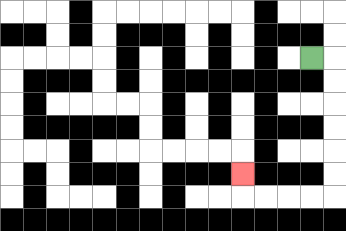{'start': '[13, 2]', 'end': '[10, 7]', 'path_directions': 'R,D,D,D,D,D,D,L,L,L,L,U', 'path_coordinates': '[[13, 2], [14, 2], [14, 3], [14, 4], [14, 5], [14, 6], [14, 7], [14, 8], [13, 8], [12, 8], [11, 8], [10, 8], [10, 7]]'}